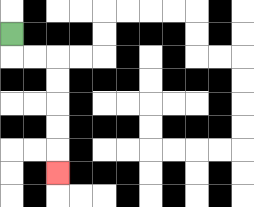{'start': '[0, 1]', 'end': '[2, 7]', 'path_directions': 'D,R,R,D,D,D,D,D', 'path_coordinates': '[[0, 1], [0, 2], [1, 2], [2, 2], [2, 3], [2, 4], [2, 5], [2, 6], [2, 7]]'}